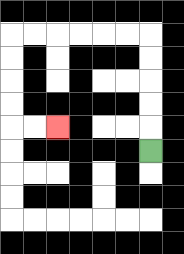{'start': '[6, 6]', 'end': '[2, 5]', 'path_directions': 'U,U,U,U,U,L,L,L,L,L,L,D,D,D,D,R,R', 'path_coordinates': '[[6, 6], [6, 5], [6, 4], [6, 3], [6, 2], [6, 1], [5, 1], [4, 1], [3, 1], [2, 1], [1, 1], [0, 1], [0, 2], [0, 3], [0, 4], [0, 5], [1, 5], [2, 5]]'}